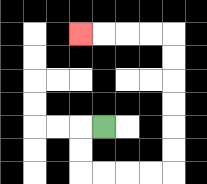{'start': '[4, 5]', 'end': '[3, 1]', 'path_directions': 'L,D,D,R,R,R,R,U,U,U,U,U,U,L,L,L,L', 'path_coordinates': '[[4, 5], [3, 5], [3, 6], [3, 7], [4, 7], [5, 7], [6, 7], [7, 7], [7, 6], [7, 5], [7, 4], [7, 3], [7, 2], [7, 1], [6, 1], [5, 1], [4, 1], [3, 1]]'}